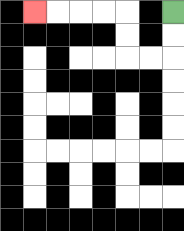{'start': '[7, 0]', 'end': '[1, 0]', 'path_directions': 'D,D,L,L,U,U,L,L,L,L', 'path_coordinates': '[[7, 0], [7, 1], [7, 2], [6, 2], [5, 2], [5, 1], [5, 0], [4, 0], [3, 0], [2, 0], [1, 0]]'}